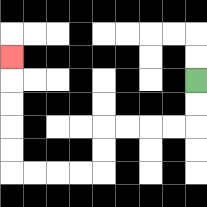{'start': '[8, 3]', 'end': '[0, 2]', 'path_directions': 'D,D,L,L,L,L,D,D,L,L,L,L,U,U,U,U,U', 'path_coordinates': '[[8, 3], [8, 4], [8, 5], [7, 5], [6, 5], [5, 5], [4, 5], [4, 6], [4, 7], [3, 7], [2, 7], [1, 7], [0, 7], [0, 6], [0, 5], [0, 4], [0, 3], [0, 2]]'}